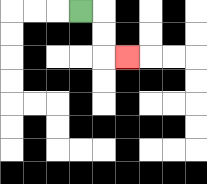{'start': '[3, 0]', 'end': '[5, 2]', 'path_directions': 'R,D,D,R', 'path_coordinates': '[[3, 0], [4, 0], [4, 1], [4, 2], [5, 2]]'}